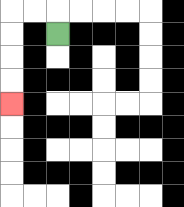{'start': '[2, 1]', 'end': '[0, 4]', 'path_directions': 'U,L,L,D,D,D,D', 'path_coordinates': '[[2, 1], [2, 0], [1, 0], [0, 0], [0, 1], [0, 2], [0, 3], [0, 4]]'}